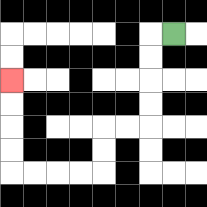{'start': '[7, 1]', 'end': '[0, 3]', 'path_directions': 'L,D,D,D,D,L,L,D,D,L,L,L,L,U,U,U,U', 'path_coordinates': '[[7, 1], [6, 1], [6, 2], [6, 3], [6, 4], [6, 5], [5, 5], [4, 5], [4, 6], [4, 7], [3, 7], [2, 7], [1, 7], [0, 7], [0, 6], [0, 5], [0, 4], [0, 3]]'}